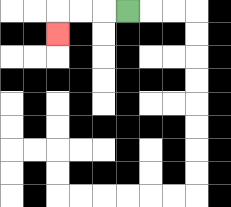{'start': '[5, 0]', 'end': '[2, 1]', 'path_directions': 'L,L,L,D', 'path_coordinates': '[[5, 0], [4, 0], [3, 0], [2, 0], [2, 1]]'}